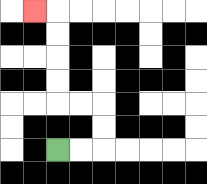{'start': '[2, 6]', 'end': '[1, 0]', 'path_directions': 'R,R,U,U,L,L,U,U,U,U,L', 'path_coordinates': '[[2, 6], [3, 6], [4, 6], [4, 5], [4, 4], [3, 4], [2, 4], [2, 3], [2, 2], [2, 1], [2, 0], [1, 0]]'}